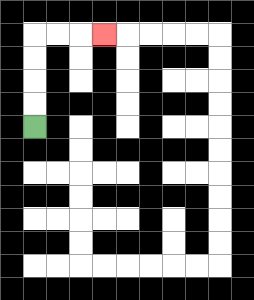{'start': '[1, 5]', 'end': '[4, 1]', 'path_directions': 'U,U,U,U,R,R,R', 'path_coordinates': '[[1, 5], [1, 4], [1, 3], [1, 2], [1, 1], [2, 1], [3, 1], [4, 1]]'}